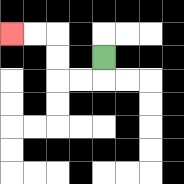{'start': '[4, 2]', 'end': '[0, 1]', 'path_directions': 'D,L,L,U,U,L,L', 'path_coordinates': '[[4, 2], [4, 3], [3, 3], [2, 3], [2, 2], [2, 1], [1, 1], [0, 1]]'}